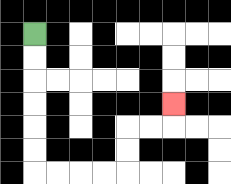{'start': '[1, 1]', 'end': '[7, 4]', 'path_directions': 'D,D,D,D,D,D,R,R,R,R,U,U,R,R,U', 'path_coordinates': '[[1, 1], [1, 2], [1, 3], [1, 4], [1, 5], [1, 6], [1, 7], [2, 7], [3, 7], [4, 7], [5, 7], [5, 6], [5, 5], [6, 5], [7, 5], [7, 4]]'}